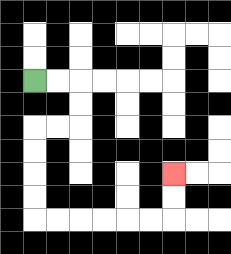{'start': '[1, 3]', 'end': '[7, 7]', 'path_directions': 'R,R,D,D,L,L,D,D,D,D,R,R,R,R,R,R,U,U', 'path_coordinates': '[[1, 3], [2, 3], [3, 3], [3, 4], [3, 5], [2, 5], [1, 5], [1, 6], [1, 7], [1, 8], [1, 9], [2, 9], [3, 9], [4, 9], [5, 9], [6, 9], [7, 9], [7, 8], [7, 7]]'}